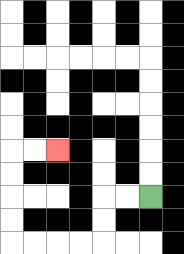{'start': '[6, 8]', 'end': '[2, 6]', 'path_directions': 'L,L,D,D,L,L,L,L,U,U,U,U,R,R', 'path_coordinates': '[[6, 8], [5, 8], [4, 8], [4, 9], [4, 10], [3, 10], [2, 10], [1, 10], [0, 10], [0, 9], [0, 8], [0, 7], [0, 6], [1, 6], [2, 6]]'}